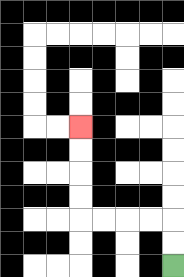{'start': '[7, 11]', 'end': '[3, 5]', 'path_directions': 'U,U,L,L,L,L,U,U,U,U', 'path_coordinates': '[[7, 11], [7, 10], [7, 9], [6, 9], [5, 9], [4, 9], [3, 9], [3, 8], [3, 7], [3, 6], [3, 5]]'}